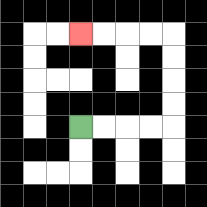{'start': '[3, 5]', 'end': '[3, 1]', 'path_directions': 'R,R,R,R,U,U,U,U,L,L,L,L', 'path_coordinates': '[[3, 5], [4, 5], [5, 5], [6, 5], [7, 5], [7, 4], [7, 3], [7, 2], [7, 1], [6, 1], [5, 1], [4, 1], [3, 1]]'}